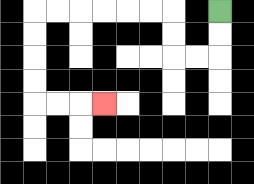{'start': '[9, 0]', 'end': '[4, 4]', 'path_directions': 'D,D,L,L,U,U,L,L,L,L,L,L,D,D,D,D,R,R,R', 'path_coordinates': '[[9, 0], [9, 1], [9, 2], [8, 2], [7, 2], [7, 1], [7, 0], [6, 0], [5, 0], [4, 0], [3, 0], [2, 0], [1, 0], [1, 1], [1, 2], [1, 3], [1, 4], [2, 4], [3, 4], [4, 4]]'}